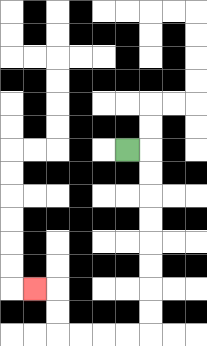{'start': '[5, 6]', 'end': '[1, 12]', 'path_directions': 'R,D,D,D,D,D,D,D,D,L,L,L,L,U,U,L', 'path_coordinates': '[[5, 6], [6, 6], [6, 7], [6, 8], [6, 9], [6, 10], [6, 11], [6, 12], [6, 13], [6, 14], [5, 14], [4, 14], [3, 14], [2, 14], [2, 13], [2, 12], [1, 12]]'}